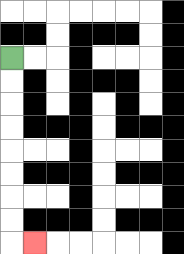{'start': '[0, 2]', 'end': '[1, 10]', 'path_directions': 'D,D,D,D,D,D,D,D,R', 'path_coordinates': '[[0, 2], [0, 3], [0, 4], [0, 5], [0, 6], [0, 7], [0, 8], [0, 9], [0, 10], [1, 10]]'}